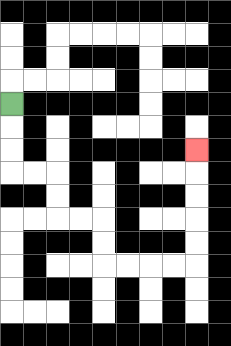{'start': '[0, 4]', 'end': '[8, 6]', 'path_directions': 'D,D,D,R,R,D,D,R,R,D,D,R,R,R,R,U,U,U,U,U', 'path_coordinates': '[[0, 4], [0, 5], [0, 6], [0, 7], [1, 7], [2, 7], [2, 8], [2, 9], [3, 9], [4, 9], [4, 10], [4, 11], [5, 11], [6, 11], [7, 11], [8, 11], [8, 10], [8, 9], [8, 8], [8, 7], [8, 6]]'}